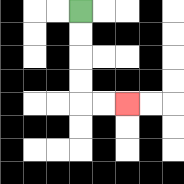{'start': '[3, 0]', 'end': '[5, 4]', 'path_directions': 'D,D,D,D,R,R', 'path_coordinates': '[[3, 0], [3, 1], [3, 2], [3, 3], [3, 4], [4, 4], [5, 4]]'}